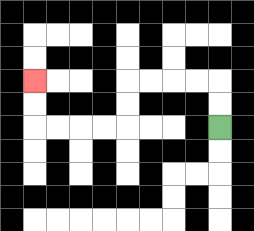{'start': '[9, 5]', 'end': '[1, 3]', 'path_directions': 'U,U,L,L,L,L,D,D,L,L,L,L,U,U', 'path_coordinates': '[[9, 5], [9, 4], [9, 3], [8, 3], [7, 3], [6, 3], [5, 3], [5, 4], [5, 5], [4, 5], [3, 5], [2, 5], [1, 5], [1, 4], [1, 3]]'}